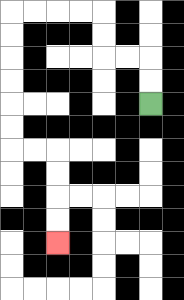{'start': '[6, 4]', 'end': '[2, 10]', 'path_directions': 'U,U,L,L,U,U,L,L,L,L,D,D,D,D,D,D,R,R,D,D,D,D', 'path_coordinates': '[[6, 4], [6, 3], [6, 2], [5, 2], [4, 2], [4, 1], [4, 0], [3, 0], [2, 0], [1, 0], [0, 0], [0, 1], [0, 2], [0, 3], [0, 4], [0, 5], [0, 6], [1, 6], [2, 6], [2, 7], [2, 8], [2, 9], [2, 10]]'}